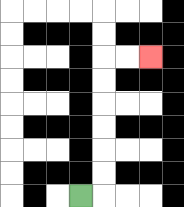{'start': '[3, 8]', 'end': '[6, 2]', 'path_directions': 'R,U,U,U,U,U,U,R,R', 'path_coordinates': '[[3, 8], [4, 8], [4, 7], [4, 6], [4, 5], [4, 4], [4, 3], [4, 2], [5, 2], [6, 2]]'}